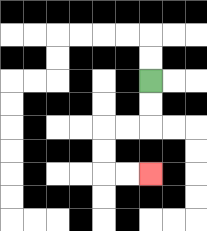{'start': '[6, 3]', 'end': '[6, 7]', 'path_directions': 'D,D,L,L,D,D,R,R', 'path_coordinates': '[[6, 3], [6, 4], [6, 5], [5, 5], [4, 5], [4, 6], [4, 7], [5, 7], [6, 7]]'}